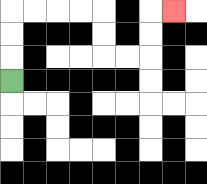{'start': '[0, 3]', 'end': '[7, 0]', 'path_directions': 'U,U,U,R,R,R,R,D,D,R,R,U,U,R', 'path_coordinates': '[[0, 3], [0, 2], [0, 1], [0, 0], [1, 0], [2, 0], [3, 0], [4, 0], [4, 1], [4, 2], [5, 2], [6, 2], [6, 1], [6, 0], [7, 0]]'}